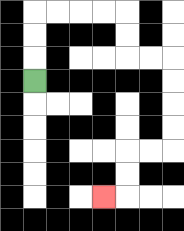{'start': '[1, 3]', 'end': '[4, 8]', 'path_directions': 'U,U,U,R,R,R,R,D,D,R,R,D,D,D,D,L,L,D,D,L', 'path_coordinates': '[[1, 3], [1, 2], [1, 1], [1, 0], [2, 0], [3, 0], [4, 0], [5, 0], [5, 1], [5, 2], [6, 2], [7, 2], [7, 3], [7, 4], [7, 5], [7, 6], [6, 6], [5, 6], [5, 7], [5, 8], [4, 8]]'}